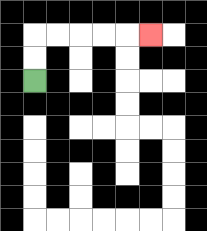{'start': '[1, 3]', 'end': '[6, 1]', 'path_directions': 'U,U,R,R,R,R,R', 'path_coordinates': '[[1, 3], [1, 2], [1, 1], [2, 1], [3, 1], [4, 1], [5, 1], [6, 1]]'}